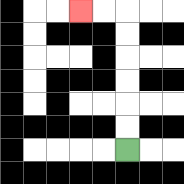{'start': '[5, 6]', 'end': '[3, 0]', 'path_directions': 'U,U,U,U,U,U,L,L', 'path_coordinates': '[[5, 6], [5, 5], [5, 4], [5, 3], [5, 2], [5, 1], [5, 0], [4, 0], [3, 0]]'}